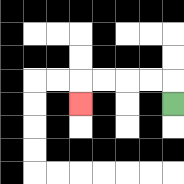{'start': '[7, 4]', 'end': '[3, 4]', 'path_directions': 'U,L,L,L,L,D', 'path_coordinates': '[[7, 4], [7, 3], [6, 3], [5, 3], [4, 3], [3, 3], [3, 4]]'}